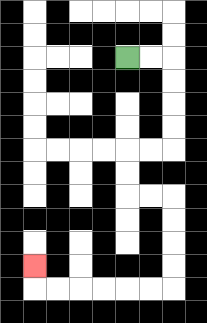{'start': '[5, 2]', 'end': '[1, 11]', 'path_directions': 'R,R,D,D,D,D,L,L,D,D,R,R,D,D,D,D,L,L,L,L,L,L,U', 'path_coordinates': '[[5, 2], [6, 2], [7, 2], [7, 3], [7, 4], [7, 5], [7, 6], [6, 6], [5, 6], [5, 7], [5, 8], [6, 8], [7, 8], [7, 9], [7, 10], [7, 11], [7, 12], [6, 12], [5, 12], [4, 12], [3, 12], [2, 12], [1, 12], [1, 11]]'}